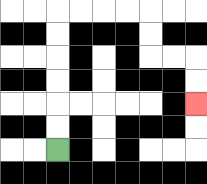{'start': '[2, 6]', 'end': '[8, 4]', 'path_directions': 'U,U,U,U,U,U,R,R,R,R,D,D,R,R,D,D', 'path_coordinates': '[[2, 6], [2, 5], [2, 4], [2, 3], [2, 2], [2, 1], [2, 0], [3, 0], [4, 0], [5, 0], [6, 0], [6, 1], [6, 2], [7, 2], [8, 2], [8, 3], [8, 4]]'}